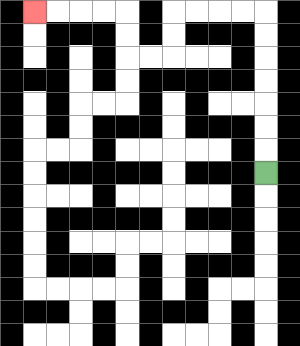{'start': '[11, 7]', 'end': '[1, 0]', 'path_directions': 'U,U,U,U,U,U,U,L,L,L,L,D,D,L,L,U,U,L,L,L,L', 'path_coordinates': '[[11, 7], [11, 6], [11, 5], [11, 4], [11, 3], [11, 2], [11, 1], [11, 0], [10, 0], [9, 0], [8, 0], [7, 0], [7, 1], [7, 2], [6, 2], [5, 2], [5, 1], [5, 0], [4, 0], [3, 0], [2, 0], [1, 0]]'}